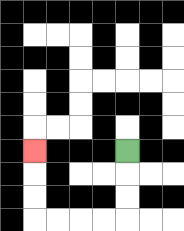{'start': '[5, 6]', 'end': '[1, 6]', 'path_directions': 'D,D,D,L,L,L,L,U,U,U', 'path_coordinates': '[[5, 6], [5, 7], [5, 8], [5, 9], [4, 9], [3, 9], [2, 9], [1, 9], [1, 8], [1, 7], [1, 6]]'}